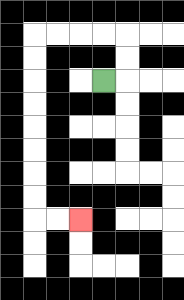{'start': '[4, 3]', 'end': '[3, 9]', 'path_directions': 'R,U,U,L,L,L,L,D,D,D,D,D,D,D,D,R,R', 'path_coordinates': '[[4, 3], [5, 3], [5, 2], [5, 1], [4, 1], [3, 1], [2, 1], [1, 1], [1, 2], [1, 3], [1, 4], [1, 5], [1, 6], [1, 7], [1, 8], [1, 9], [2, 9], [3, 9]]'}